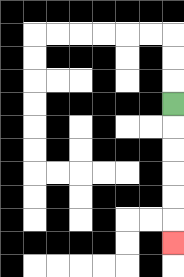{'start': '[7, 4]', 'end': '[7, 10]', 'path_directions': 'D,D,D,D,D,D', 'path_coordinates': '[[7, 4], [7, 5], [7, 6], [7, 7], [7, 8], [7, 9], [7, 10]]'}